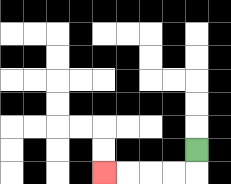{'start': '[8, 6]', 'end': '[4, 7]', 'path_directions': 'D,L,L,L,L', 'path_coordinates': '[[8, 6], [8, 7], [7, 7], [6, 7], [5, 7], [4, 7]]'}